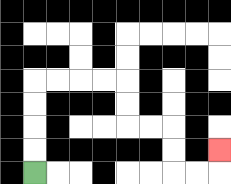{'start': '[1, 7]', 'end': '[9, 6]', 'path_directions': 'U,U,U,U,R,R,R,R,D,D,R,R,D,D,R,R,U', 'path_coordinates': '[[1, 7], [1, 6], [1, 5], [1, 4], [1, 3], [2, 3], [3, 3], [4, 3], [5, 3], [5, 4], [5, 5], [6, 5], [7, 5], [7, 6], [7, 7], [8, 7], [9, 7], [9, 6]]'}